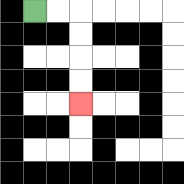{'start': '[1, 0]', 'end': '[3, 4]', 'path_directions': 'R,R,D,D,D,D', 'path_coordinates': '[[1, 0], [2, 0], [3, 0], [3, 1], [3, 2], [3, 3], [3, 4]]'}